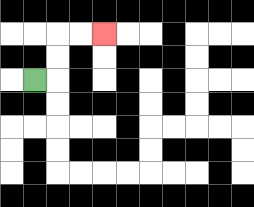{'start': '[1, 3]', 'end': '[4, 1]', 'path_directions': 'R,U,U,R,R', 'path_coordinates': '[[1, 3], [2, 3], [2, 2], [2, 1], [3, 1], [4, 1]]'}